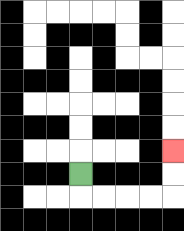{'start': '[3, 7]', 'end': '[7, 6]', 'path_directions': 'D,R,R,R,R,U,U', 'path_coordinates': '[[3, 7], [3, 8], [4, 8], [5, 8], [6, 8], [7, 8], [7, 7], [7, 6]]'}